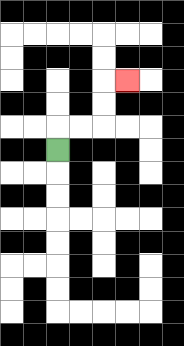{'start': '[2, 6]', 'end': '[5, 3]', 'path_directions': 'U,R,R,U,U,R', 'path_coordinates': '[[2, 6], [2, 5], [3, 5], [4, 5], [4, 4], [4, 3], [5, 3]]'}